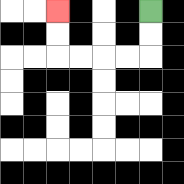{'start': '[6, 0]', 'end': '[2, 0]', 'path_directions': 'D,D,L,L,L,L,U,U', 'path_coordinates': '[[6, 0], [6, 1], [6, 2], [5, 2], [4, 2], [3, 2], [2, 2], [2, 1], [2, 0]]'}